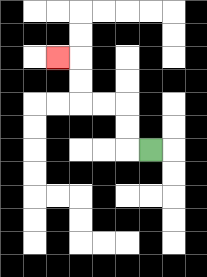{'start': '[6, 6]', 'end': '[2, 2]', 'path_directions': 'L,U,U,L,L,U,U,L', 'path_coordinates': '[[6, 6], [5, 6], [5, 5], [5, 4], [4, 4], [3, 4], [3, 3], [3, 2], [2, 2]]'}